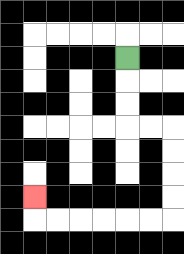{'start': '[5, 2]', 'end': '[1, 8]', 'path_directions': 'D,D,D,R,R,D,D,D,D,L,L,L,L,L,L,U', 'path_coordinates': '[[5, 2], [5, 3], [5, 4], [5, 5], [6, 5], [7, 5], [7, 6], [7, 7], [7, 8], [7, 9], [6, 9], [5, 9], [4, 9], [3, 9], [2, 9], [1, 9], [1, 8]]'}